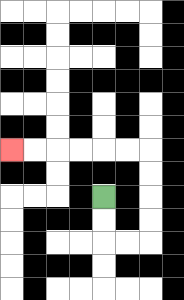{'start': '[4, 8]', 'end': '[0, 6]', 'path_directions': 'D,D,R,R,U,U,U,U,L,L,L,L,L,L', 'path_coordinates': '[[4, 8], [4, 9], [4, 10], [5, 10], [6, 10], [6, 9], [6, 8], [6, 7], [6, 6], [5, 6], [4, 6], [3, 6], [2, 6], [1, 6], [0, 6]]'}